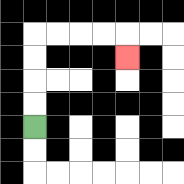{'start': '[1, 5]', 'end': '[5, 2]', 'path_directions': 'U,U,U,U,R,R,R,R,D', 'path_coordinates': '[[1, 5], [1, 4], [1, 3], [1, 2], [1, 1], [2, 1], [3, 1], [4, 1], [5, 1], [5, 2]]'}